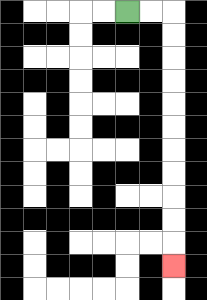{'start': '[5, 0]', 'end': '[7, 11]', 'path_directions': 'R,R,D,D,D,D,D,D,D,D,D,D,D', 'path_coordinates': '[[5, 0], [6, 0], [7, 0], [7, 1], [7, 2], [7, 3], [7, 4], [7, 5], [7, 6], [7, 7], [7, 8], [7, 9], [7, 10], [7, 11]]'}